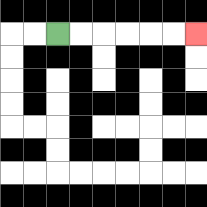{'start': '[2, 1]', 'end': '[8, 1]', 'path_directions': 'R,R,R,R,R,R', 'path_coordinates': '[[2, 1], [3, 1], [4, 1], [5, 1], [6, 1], [7, 1], [8, 1]]'}